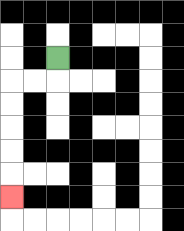{'start': '[2, 2]', 'end': '[0, 8]', 'path_directions': 'D,L,L,D,D,D,D,D', 'path_coordinates': '[[2, 2], [2, 3], [1, 3], [0, 3], [0, 4], [0, 5], [0, 6], [0, 7], [0, 8]]'}